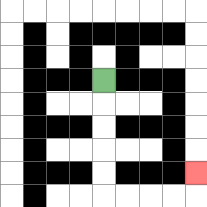{'start': '[4, 3]', 'end': '[8, 7]', 'path_directions': 'D,D,D,D,D,R,R,R,R,U', 'path_coordinates': '[[4, 3], [4, 4], [4, 5], [4, 6], [4, 7], [4, 8], [5, 8], [6, 8], [7, 8], [8, 8], [8, 7]]'}